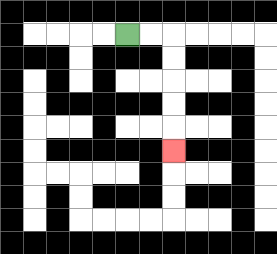{'start': '[5, 1]', 'end': '[7, 6]', 'path_directions': 'R,R,D,D,D,D,D', 'path_coordinates': '[[5, 1], [6, 1], [7, 1], [7, 2], [7, 3], [7, 4], [7, 5], [7, 6]]'}